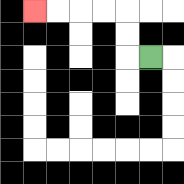{'start': '[6, 2]', 'end': '[1, 0]', 'path_directions': 'L,U,U,L,L,L,L', 'path_coordinates': '[[6, 2], [5, 2], [5, 1], [5, 0], [4, 0], [3, 0], [2, 0], [1, 0]]'}